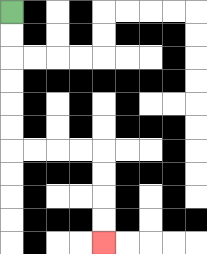{'start': '[0, 0]', 'end': '[4, 10]', 'path_directions': 'D,D,D,D,D,D,R,R,R,R,D,D,D,D', 'path_coordinates': '[[0, 0], [0, 1], [0, 2], [0, 3], [0, 4], [0, 5], [0, 6], [1, 6], [2, 6], [3, 6], [4, 6], [4, 7], [4, 8], [4, 9], [4, 10]]'}